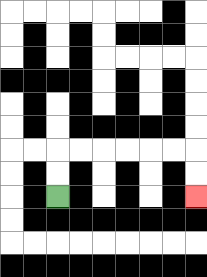{'start': '[2, 8]', 'end': '[8, 8]', 'path_directions': 'U,U,R,R,R,R,R,R,D,D', 'path_coordinates': '[[2, 8], [2, 7], [2, 6], [3, 6], [4, 6], [5, 6], [6, 6], [7, 6], [8, 6], [8, 7], [8, 8]]'}